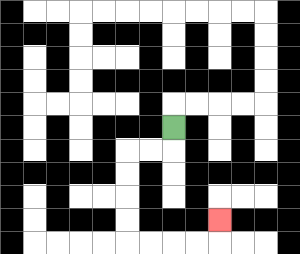{'start': '[7, 5]', 'end': '[9, 9]', 'path_directions': 'D,L,L,D,D,D,D,R,R,R,R,U', 'path_coordinates': '[[7, 5], [7, 6], [6, 6], [5, 6], [5, 7], [5, 8], [5, 9], [5, 10], [6, 10], [7, 10], [8, 10], [9, 10], [9, 9]]'}